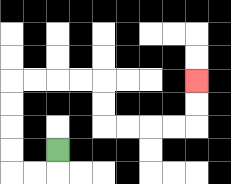{'start': '[2, 6]', 'end': '[8, 3]', 'path_directions': 'D,L,L,U,U,U,U,R,R,R,R,D,D,R,R,R,R,U,U', 'path_coordinates': '[[2, 6], [2, 7], [1, 7], [0, 7], [0, 6], [0, 5], [0, 4], [0, 3], [1, 3], [2, 3], [3, 3], [4, 3], [4, 4], [4, 5], [5, 5], [6, 5], [7, 5], [8, 5], [8, 4], [8, 3]]'}